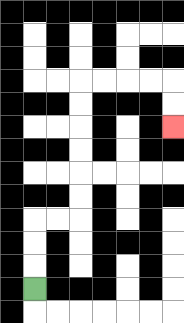{'start': '[1, 12]', 'end': '[7, 5]', 'path_directions': 'U,U,U,R,R,U,U,U,U,U,U,R,R,R,R,D,D', 'path_coordinates': '[[1, 12], [1, 11], [1, 10], [1, 9], [2, 9], [3, 9], [3, 8], [3, 7], [3, 6], [3, 5], [3, 4], [3, 3], [4, 3], [5, 3], [6, 3], [7, 3], [7, 4], [7, 5]]'}